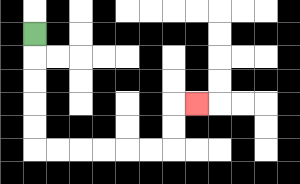{'start': '[1, 1]', 'end': '[8, 4]', 'path_directions': 'D,D,D,D,D,R,R,R,R,R,R,U,U,R', 'path_coordinates': '[[1, 1], [1, 2], [1, 3], [1, 4], [1, 5], [1, 6], [2, 6], [3, 6], [4, 6], [5, 6], [6, 6], [7, 6], [7, 5], [7, 4], [8, 4]]'}